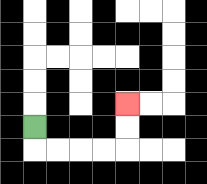{'start': '[1, 5]', 'end': '[5, 4]', 'path_directions': 'D,R,R,R,R,U,U', 'path_coordinates': '[[1, 5], [1, 6], [2, 6], [3, 6], [4, 6], [5, 6], [5, 5], [5, 4]]'}